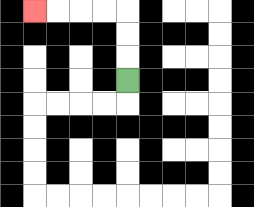{'start': '[5, 3]', 'end': '[1, 0]', 'path_directions': 'U,U,U,L,L,L,L', 'path_coordinates': '[[5, 3], [5, 2], [5, 1], [5, 0], [4, 0], [3, 0], [2, 0], [1, 0]]'}